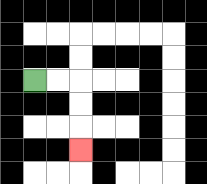{'start': '[1, 3]', 'end': '[3, 6]', 'path_directions': 'R,R,D,D,D', 'path_coordinates': '[[1, 3], [2, 3], [3, 3], [3, 4], [3, 5], [3, 6]]'}